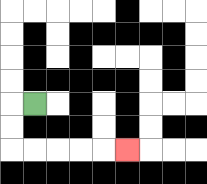{'start': '[1, 4]', 'end': '[5, 6]', 'path_directions': 'L,D,D,R,R,R,R,R', 'path_coordinates': '[[1, 4], [0, 4], [0, 5], [0, 6], [1, 6], [2, 6], [3, 6], [4, 6], [5, 6]]'}